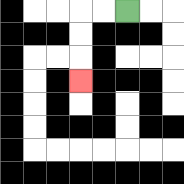{'start': '[5, 0]', 'end': '[3, 3]', 'path_directions': 'L,L,D,D,D', 'path_coordinates': '[[5, 0], [4, 0], [3, 0], [3, 1], [3, 2], [3, 3]]'}